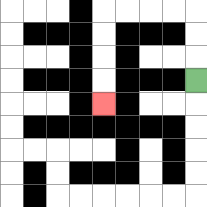{'start': '[8, 3]', 'end': '[4, 4]', 'path_directions': 'U,U,U,L,L,L,L,D,D,D,D', 'path_coordinates': '[[8, 3], [8, 2], [8, 1], [8, 0], [7, 0], [6, 0], [5, 0], [4, 0], [4, 1], [4, 2], [4, 3], [4, 4]]'}